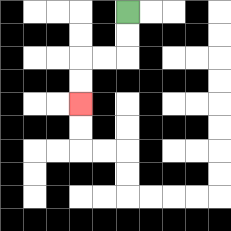{'start': '[5, 0]', 'end': '[3, 4]', 'path_directions': 'D,D,L,L,D,D', 'path_coordinates': '[[5, 0], [5, 1], [5, 2], [4, 2], [3, 2], [3, 3], [3, 4]]'}